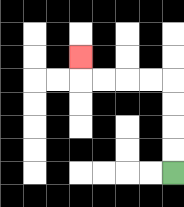{'start': '[7, 7]', 'end': '[3, 2]', 'path_directions': 'U,U,U,U,L,L,L,L,U', 'path_coordinates': '[[7, 7], [7, 6], [7, 5], [7, 4], [7, 3], [6, 3], [5, 3], [4, 3], [3, 3], [3, 2]]'}